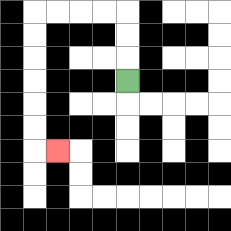{'start': '[5, 3]', 'end': '[2, 6]', 'path_directions': 'U,U,U,L,L,L,L,D,D,D,D,D,D,R', 'path_coordinates': '[[5, 3], [5, 2], [5, 1], [5, 0], [4, 0], [3, 0], [2, 0], [1, 0], [1, 1], [1, 2], [1, 3], [1, 4], [1, 5], [1, 6], [2, 6]]'}